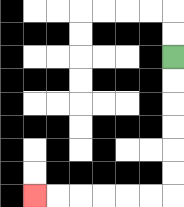{'start': '[7, 2]', 'end': '[1, 8]', 'path_directions': 'D,D,D,D,D,D,L,L,L,L,L,L', 'path_coordinates': '[[7, 2], [7, 3], [7, 4], [7, 5], [7, 6], [7, 7], [7, 8], [6, 8], [5, 8], [4, 8], [3, 8], [2, 8], [1, 8]]'}